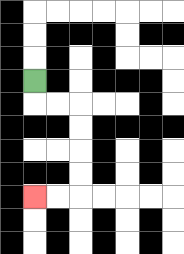{'start': '[1, 3]', 'end': '[1, 8]', 'path_directions': 'D,R,R,D,D,D,D,L,L', 'path_coordinates': '[[1, 3], [1, 4], [2, 4], [3, 4], [3, 5], [3, 6], [3, 7], [3, 8], [2, 8], [1, 8]]'}